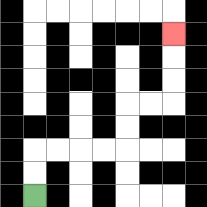{'start': '[1, 8]', 'end': '[7, 1]', 'path_directions': 'U,U,R,R,R,R,U,U,R,R,U,U,U', 'path_coordinates': '[[1, 8], [1, 7], [1, 6], [2, 6], [3, 6], [4, 6], [5, 6], [5, 5], [5, 4], [6, 4], [7, 4], [7, 3], [7, 2], [7, 1]]'}